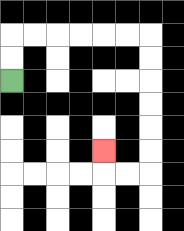{'start': '[0, 3]', 'end': '[4, 6]', 'path_directions': 'U,U,R,R,R,R,R,R,D,D,D,D,D,D,L,L,U', 'path_coordinates': '[[0, 3], [0, 2], [0, 1], [1, 1], [2, 1], [3, 1], [4, 1], [5, 1], [6, 1], [6, 2], [6, 3], [6, 4], [6, 5], [6, 6], [6, 7], [5, 7], [4, 7], [4, 6]]'}